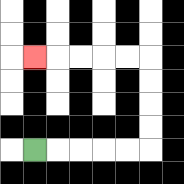{'start': '[1, 6]', 'end': '[1, 2]', 'path_directions': 'R,R,R,R,R,U,U,U,U,L,L,L,L,L', 'path_coordinates': '[[1, 6], [2, 6], [3, 6], [4, 6], [5, 6], [6, 6], [6, 5], [6, 4], [6, 3], [6, 2], [5, 2], [4, 2], [3, 2], [2, 2], [1, 2]]'}